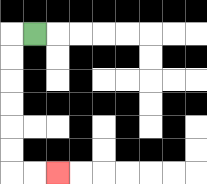{'start': '[1, 1]', 'end': '[2, 7]', 'path_directions': 'L,D,D,D,D,D,D,R,R', 'path_coordinates': '[[1, 1], [0, 1], [0, 2], [0, 3], [0, 4], [0, 5], [0, 6], [0, 7], [1, 7], [2, 7]]'}